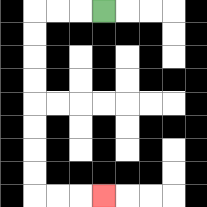{'start': '[4, 0]', 'end': '[4, 8]', 'path_directions': 'L,L,L,D,D,D,D,D,D,D,D,R,R,R', 'path_coordinates': '[[4, 0], [3, 0], [2, 0], [1, 0], [1, 1], [1, 2], [1, 3], [1, 4], [1, 5], [1, 6], [1, 7], [1, 8], [2, 8], [3, 8], [4, 8]]'}